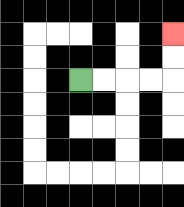{'start': '[3, 3]', 'end': '[7, 1]', 'path_directions': 'R,R,R,R,U,U', 'path_coordinates': '[[3, 3], [4, 3], [5, 3], [6, 3], [7, 3], [7, 2], [7, 1]]'}